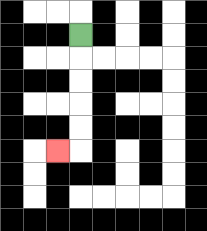{'start': '[3, 1]', 'end': '[2, 6]', 'path_directions': 'D,D,D,D,D,L', 'path_coordinates': '[[3, 1], [3, 2], [3, 3], [3, 4], [3, 5], [3, 6], [2, 6]]'}